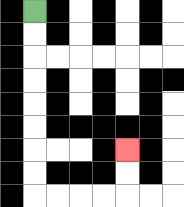{'start': '[1, 0]', 'end': '[5, 6]', 'path_directions': 'D,D,D,D,D,D,D,D,R,R,R,R,U,U', 'path_coordinates': '[[1, 0], [1, 1], [1, 2], [1, 3], [1, 4], [1, 5], [1, 6], [1, 7], [1, 8], [2, 8], [3, 8], [4, 8], [5, 8], [5, 7], [5, 6]]'}